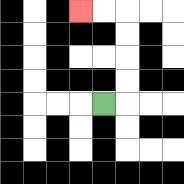{'start': '[4, 4]', 'end': '[3, 0]', 'path_directions': 'R,U,U,U,U,L,L', 'path_coordinates': '[[4, 4], [5, 4], [5, 3], [5, 2], [5, 1], [5, 0], [4, 0], [3, 0]]'}